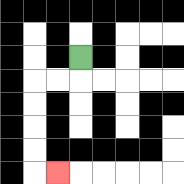{'start': '[3, 2]', 'end': '[2, 7]', 'path_directions': 'D,L,L,D,D,D,D,R', 'path_coordinates': '[[3, 2], [3, 3], [2, 3], [1, 3], [1, 4], [1, 5], [1, 6], [1, 7], [2, 7]]'}